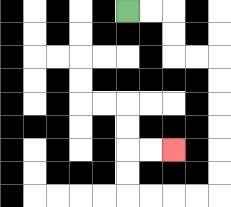{'start': '[5, 0]', 'end': '[7, 6]', 'path_directions': 'R,R,D,D,R,R,D,D,D,D,D,D,L,L,L,L,U,U,R,R', 'path_coordinates': '[[5, 0], [6, 0], [7, 0], [7, 1], [7, 2], [8, 2], [9, 2], [9, 3], [9, 4], [9, 5], [9, 6], [9, 7], [9, 8], [8, 8], [7, 8], [6, 8], [5, 8], [5, 7], [5, 6], [6, 6], [7, 6]]'}